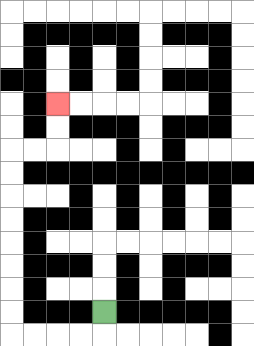{'start': '[4, 13]', 'end': '[2, 4]', 'path_directions': 'D,L,L,L,L,U,U,U,U,U,U,U,U,R,R,U,U', 'path_coordinates': '[[4, 13], [4, 14], [3, 14], [2, 14], [1, 14], [0, 14], [0, 13], [0, 12], [0, 11], [0, 10], [0, 9], [0, 8], [0, 7], [0, 6], [1, 6], [2, 6], [2, 5], [2, 4]]'}